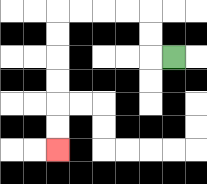{'start': '[7, 2]', 'end': '[2, 6]', 'path_directions': 'L,U,U,L,L,L,L,D,D,D,D,D,D', 'path_coordinates': '[[7, 2], [6, 2], [6, 1], [6, 0], [5, 0], [4, 0], [3, 0], [2, 0], [2, 1], [2, 2], [2, 3], [2, 4], [2, 5], [2, 6]]'}